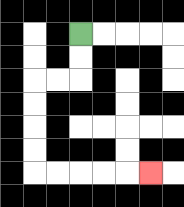{'start': '[3, 1]', 'end': '[6, 7]', 'path_directions': 'D,D,L,L,D,D,D,D,R,R,R,R,R', 'path_coordinates': '[[3, 1], [3, 2], [3, 3], [2, 3], [1, 3], [1, 4], [1, 5], [1, 6], [1, 7], [2, 7], [3, 7], [4, 7], [5, 7], [6, 7]]'}